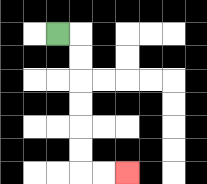{'start': '[2, 1]', 'end': '[5, 7]', 'path_directions': 'R,D,D,D,D,D,D,R,R', 'path_coordinates': '[[2, 1], [3, 1], [3, 2], [3, 3], [3, 4], [3, 5], [3, 6], [3, 7], [4, 7], [5, 7]]'}